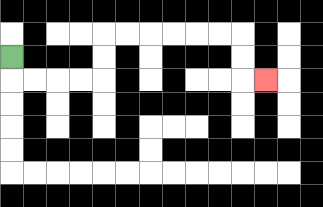{'start': '[0, 2]', 'end': '[11, 3]', 'path_directions': 'D,R,R,R,R,U,U,R,R,R,R,R,R,D,D,R', 'path_coordinates': '[[0, 2], [0, 3], [1, 3], [2, 3], [3, 3], [4, 3], [4, 2], [4, 1], [5, 1], [6, 1], [7, 1], [8, 1], [9, 1], [10, 1], [10, 2], [10, 3], [11, 3]]'}